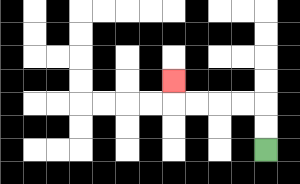{'start': '[11, 6]', 'end': '[7, 3]', 'path_directions': 'U,U,L,L,L,L,U', 'path_coordinates': '[[11, 6], [11, 5], [11, 4], [10, 4], [9, 4], [8, 4], [7, 4], [7, 3]]'}